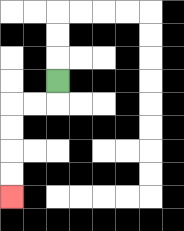{'start': '[2, 3]', 'end': '[0, 8]', 'path_directions': 'D,L,L,D,D,D,D', 'path_coordinates': '[[2, 3], [2, 4], [1, 4], [0, 4], [0, 5], [0, 6], [0, 7], [0, 8]]'}